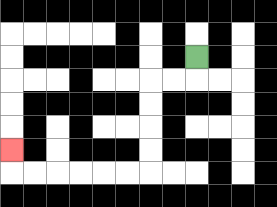{'start': '[8, 2]', 'end': '[0, 6]', 'path_directions': 'D,L,L,D,D,D,D,L,L,L,L,L,L,U', 'path_coordinates': '[[8, 2], [8, 3], [7, 3], [6, 3], [6, 4], [6, 5], [6, 6], [6, 7], [5, 7], [4, 7], [3, 7], [2, 7], [1, 7], [0, 7], [0, 6]]'}